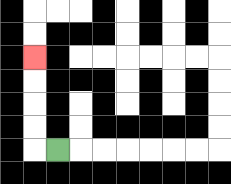{'start': '[2, 6]', 'end': '[1, 2]', 'path_directions': 'L,U,U,U,U', 'path_coordinates': '[[2, 6], [1, 6], [1, 5], [1, 4], [1, 3], [1, 2]]'}